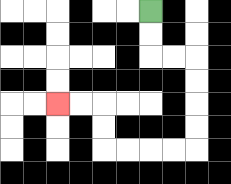{'start': '[6, 0]', 'end': '[2, 4]', 'path_directions': 'D,D,R,R,D,D,D,D,L,L,L,L,U,U,L,L', 'path_coordinates': '[[6, 0], [6, 1], [6, 2], [7, 2], [8, 2], [8, 3], [8, 4], [8, 5], [8, 6], [7, 6], [6, 6], [5, 6], [4, 6], [4, 5], [4, 4], [3, 4], [2, 4]]'}